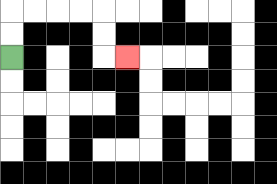{'start': '[0, 2]', 'end': '[5, 2]', 'path_directions': 'U,U,R,R,R,R,D,D,R', 'path_coordinates': '[[0, 2], [0, 1], [0, 0], [1, 0], [2, 0], [3, 0], [4, 0], [4, 1], [4, 2], [5, 2]]'}